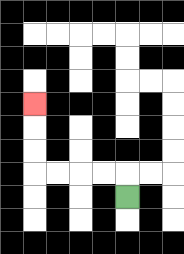{'start': '[5, 8]', 'end': '[1, 4]', 'path_directions': 'U,L,L,L,L,U,U,U', 'path_coordinates': '[[5, 8], [5, 7], [4, 7], [3, 7], [2, 7], [1, 7], [1, 6], [1, 5], [1, 4]]'}